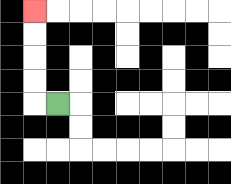{'start': '[2, 4]', 'end': '[1, 0]', 'path_directions': 'L,U,U,U,U', 'path_coordinates': '[[2, 4], [1, 4], [1, 3], [1, 2], [1, 1], [1, 0]]'}